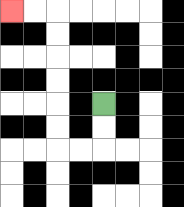{'start': '[4, 4]', 'end': '[0, 0]', 'path_directions': 'D,D,L,L,U,U,U,U,U,U,L,L', 'path_coordinates': '[[4, 4], [4, 5], [4, 6], [3, 6], [2, 6], [2, 5], [2, 4], [2, 3], [2, 2], [2, 1], [2, 0], [1, 0], [0, 0]]'}